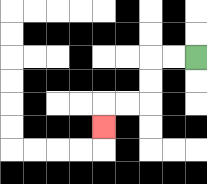{'start': '[8, 2]', 'end': '[4, 5]', 'path_directions': 'L,L,D,D,L,L,D', 'path_coordinates': '[[8, 2], [7, 2], [6, 2], [6, 3], [6, 4], [5, 4], [4, 4], [4, 5]]'}